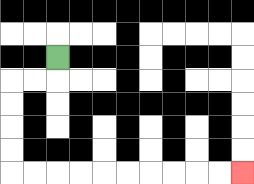{'start': '[2, 2]', 'end': '[10, 7]', 'path_directions': 'D,L,L,D,D,D,D,R,R,R,R,R,R,R,R,R,R', 'path_coordinates': '[[2, 2], [2, 3], [1, 3], [0, 3], [0, 4], [0, 5], [0, 6], [0, 7], [1, 7], [2, 7], [3, 7], [4, 7], [5, 7], [6, 7], [7, 7], [8, 7], [9, 7], [10, 7]]'}